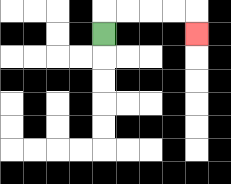{'start': '[4, 1]', 'end': '[8, 1]', 'path_directions': 'U,R,R,R,R,D', 'path_coordinates': '[[4, 1], [4, 0], [5, 0], [6, 0], [7, 0], [8, 0], [8, 1]]'}